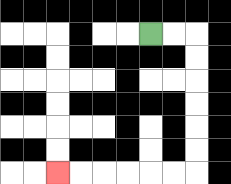{'start': '[6, 1]', 'end': '[2, 7]', 'path_directions': 'R,R,D,D,D,D,D,D,L,L,L,L,L,L', 'path_coordinates': '[[6, 1], [7, 1], [8, 1], [8, 2], [8, 3], [8, 4], [8, 5], [8, 6], [8, 7], [7, 7], [6, 7], [5, 7], [4, 7], [3, 7], [2, 7]]'}